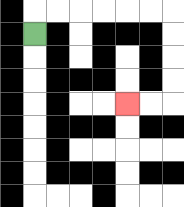{'start': '[1, 1]', 'end': '[5, 4]', 'path_directions': 'U,R,R,R,R,R,R,D,D,D,D,L,L', 'path_coordinates': '[[1, 1], [1, 0], [2, 0], [3, 0], [4, 0], [5, 0], [6, 0], [7, 0], [7, 1], [7, 2], [7, 3], [7, 4], [6, 4], [5, 4]]'}